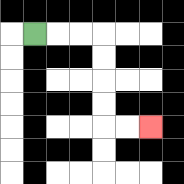{'start': '[1, 1]', 'end': '[6, 5]', 'path_directions': 'R,R,R,D,D,D,D,R,R', 'path_coordinates': '[[1, 1], [2, 1], [3, 1], [4, 1], [4, 2], [4, 3], [4, 4], [4, 5], [5, 5], [6, 5]]'}